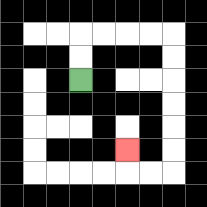{'start': '[3, 3]', 'end': '[5, 6]', 'path_directions': 'U,U,R,R,R,R,D,D,D,D,D,D,L,L,U', 'path_coordinates': '[[3, 3], [3, 2], [3, 1], [4, 1], [5, 1], [6, 1], [7, 1], [7, 2], [7, 3], [7, 4], [7, 5], [7, 6], [7, 7], [6, 7], [5, 7], [5, 6]]'}